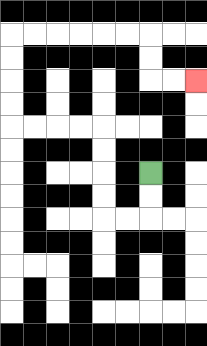{'start': '[6, 7]', 'end': '[8, 3]', 'path_directions': 'D,D,L,L,U,U,U,U,L,L,L,L,U,U,U,U,R,R,R,R,R,R,D,D,R,R', 'path_coordinates': '[[6, 7], [6, 8], [6, 9], [5, 9], [4, 9], [4, 8], [4, 7], [4, 6], [4, 5], [3, 5], [2, 5], [1, 5], [0, 5], [0, 4], [0, 3], [0, 2], [0, 1], [1, 1], [2, 1], [3, 1], [4, 1], [5, 1], [6, 1], [6, 2], [6, 3], [7, 3], [8, 3]]'}